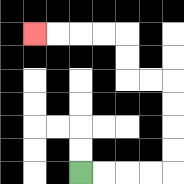{'start': '[3, 7]', 'end': '[1, 1]', 'path_directions': 'R,R,R,R,U,U,U,U,L,L,U,U,L,L,L,L', 'path_coordinates': '[[3, 7], [4, 7], [5, 7], [6, 7], [7, 7], [7, 6], [7, 5], [7, 4], [7, 3], [6, 3], [5, 3], [5, 2], [5, 1], [4, 1], [3, 1], [2, 1], [1, 1]]'}